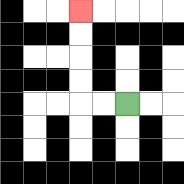{'start': '[5, 4]', 'end': '[3, 0]', 'path_directions': 'L,L,U,U,U,U', 'path_coordinates': '[[5, 4], [4, 4], [3, 4], [3, 3], [3, 2], [3, 1], [3, 0]]'}